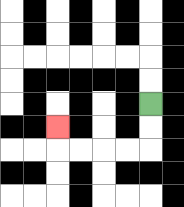{'start': '[6, 4]', 'end': '[2, 5]', 'path_directions': 'D,D,L,L,L,L,U', 'path_coordinates': '[[6, 4], [6, 5], [6, 6], [5, 6], [4, 6], [3, 6], [2, 6], [2, 5]]'}